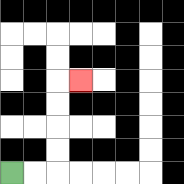{'start': '[0, 7]', 'end': '[3, 3]', 'path_directions': 'R,R,U,U,U,U,R', 'path_coordinates': '[[0, 7], [1, 7], [2, 7], [2, 6], [2, 5], [2, 4], [2, 3], [3, 3]]'}